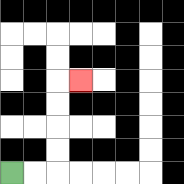{'start': '[0, 7]', 'end': '[3, 3]', 'path_directions': 'R,R,U,U,U,U,R', 'path_coordinates': '[[0, 7], [1, 7], [2, 7], [2, 6], [2, 5], [2, 4], [2, 3], [3, 3]]'}